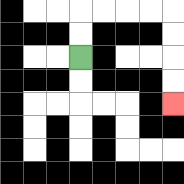{'start': '[3, 2]', 'end': '[7, 4]', 'path_directions': 'U,U,R,R,R,R,D,D,D,D', 'path_coordinates': '[[3, 2], [3, 1], [3, 0], [4, 0], [5, 0], [6, 0], [7, 0], [7, 1], [7, 2], [7, 3], [7, 4]]'}